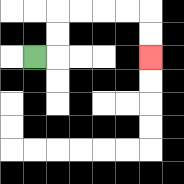{'start': '[1, 2]', 'end': '[6, 2]', 'path_directions': 'R,U,U,R,R,R,R,D,D', 'path_coordinates': '[[1, 2], [2, 2], [2, 1], [2, 0], [3, 0], [4, 0], [5, 0], [6, 0], [6, 1], [6, 2]]'}